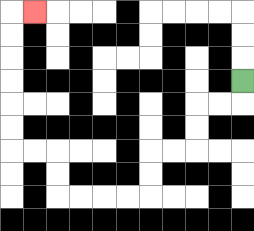{'start': '[10, 3]', 'end': '[1, 0]', 'path_directions': 'D,L,L,D,D,L,L,D,D,L,L,L,L,U,U,L,L,U,U,U,U,U,U,R', 'path_coordinates': '[[10, 3], [10, 4], [9, 4], [8, 4], [8, 5], [8, 6], [7, 6], [6, 6], [6, 7], [6, 8], [5, 8], [4, 8], [3, 8], [2, 8], [2, 7], [2, 6], [1, 6], [0, 6], [0, 5], [0, 4], [0, 3], [0, 2], [0, 1], [0, 0], [1, 0]]'}